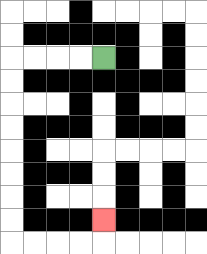{'start': '[4, 2]', 'end': '[4, 9]', 'path_directions': 'L,L,L,L,D,D,D,D,D,D,D,D,R,R,R,R,U', 'path_coordinates': '[[4, 2], [3, 2], [2, 2], [1, 2], [0, 2], [0, 3], [0, 4], [0, 5], [0, 6], [0, 7], [0, 8], [0, 9], [0, 10], [1, 10], [2, 10], [3, 10], [4, 10], [4, 9]]'}